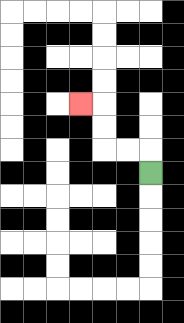{'start': '[6, 7]', 'end': '[3, 4]', 'path_directions': 'U,L,L,U,U,L', 'path_coordinates': '[[6, 7], [6, 6], [5, 6], [4, 6], [4, 5], [4, 4], [3, 4]]'}